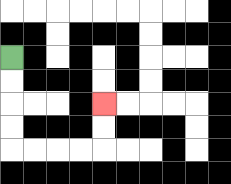{'start': '[0, 2]', 'end': '[4, 4]', 'path_directions': 'D,D,D,D,R,R,R,R,U,U', 'path_coordinates': '[[0, 2], [0, 3], [0, 4], [0, 5], [0, 6], [1, 6], [2, 6], [3, 6], [4, 6], [4, 5], [4, 4]]'}